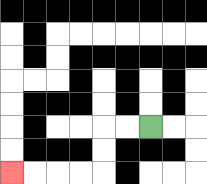{'start': '[6, 5]', 'end': '[0, 7]', 'path_directions': 'L,L,D,D,L,L,L,L', 'path_coordinates': '[[6, 5], [5, 5], [4, 5], [4, 6], [4, 7], [3, 7], [2, 7], [1, 7], [0, 7]]'}